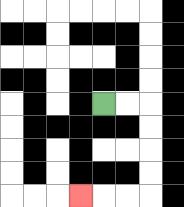{'start': '[4, 4]', 'end': '[3, 8]', 'path_directions': 'R,R,D,D,D,D,L,L,L', 'path_coordinates': '[[4, 4], [5, 4], [6, 4], [6, 5], [6, 6], [6, 7], [6, 8], [5, 8], [4, 8], [3, 8]]'}